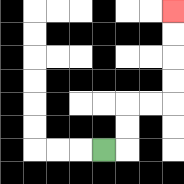{'start': '[4, 6]', 'end': '[7, 0]', 'path_directions': 'R,U,U,R,R,U,U,U,U', 'path_coordinates': '[[4, 6], [5, 6], [5, 5], [5, 4], [6, 4], [7, 4], [7, 3], [7, 2], [7, 1], [7, 0]]'}